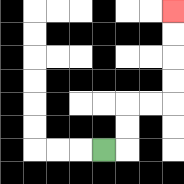{'start': '[4, 6]', 'end': '[7, 0]', 'path_directions': 'R,U,U,R,R,U,U,U,U', 'path_coordinates': '[[4, 6], [5, 6], [5, 5], [5, 4], [6, 4], [7, 4], [7, 3], [7, 2], [7, 1], [7, 0]]'}